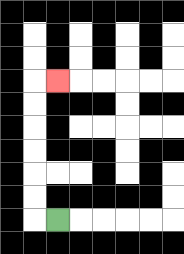{'start': '[2, 9]', 'end': '[2, 3]', 'path_directions': 'L,U,U,U,U,U,U,R', 'path_coordinates': '[[2, 9], [1, 9], [1, 8], [1, 7], [1, 6], [1, 5], [1, 4], [1, 3], [2, 3]]'}